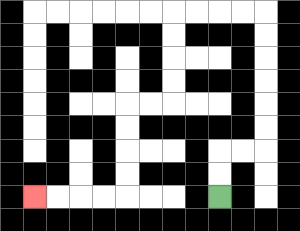{'start': '[9, 8]', 'end': '[1, 8]', 'path_directions': 'U,U,R,R,U,U,U,U,U,U,L,L,L,L,D,D,D,D,L,L,D,D,D,D,L,L,L,L', 'path_coordinates': '[[9, 8], [9, 7], [9, 6], [10, 6], [11, 6], [11, 5], [11, 4], [11, 3], [11, 2], [11, 1], [11, 0], [10, 0], [9, 0], [8, 0], [7, 0], [7, 1], [7, 2], [7, 3], [7, 4], [6, 4], [5, 4], [5, 5], [5, 6], [5, 7], [5, 8], [4, 8], [3, 8], [2, 8], [1, 8]]'}